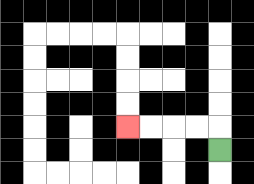{'start': '[9, 6]', 'end': '[5, 5]', 'path_directions': 'U,L,L,L,L', 'path_coordinates': '[[9, 6], [9, 5], [8, 5], [7, 5], [6, 5], [5, 5]]'}